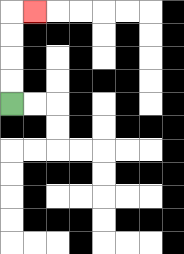{'start': '[0, 4]', 'end': '[1, 0]', 'path_directions': 'U,U,U,U,R', 'path_coordinates': '[[0, 4], [0, 3], [0, 2], [0, 1], [0, 0], [1, 0]]'}